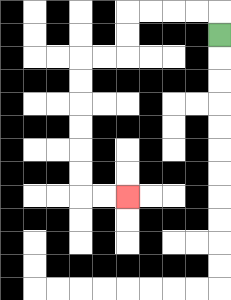{'start': '[9, 1]', 'end': '[5, 8]', 'path_directions': 'U,L,L,L,L,D,D,L,L,D,D,D,D,D,D,R,R', 'path_coordinates': '[[9, 1], [9, 0], [8, 0], [7, 0], [6, 0], [5, 0], [5, 1], [5, 2], [4, 2], [3, 2], [3, 3], [3, 4], [3, 5], [3, 6], [3, 7], [3, 8], [4, 8], [5, 8]]'}